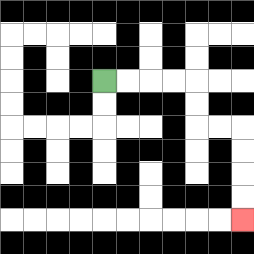{'start': '[4, 3]', 'end': '[10, 9]', 'path_directions': 'R,R,R,R,D,D,R,R,D,D,D,D', 'path_coordinates': '[[4, 3], [5, 3], [6, 3], [7, 3], [8, 3], [8, 4], [8, 5], [9, 5], [10, 5], [10, 6], [10, 7], [10, 8], [10, 9]]'}